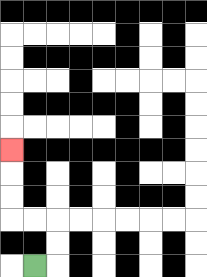{'start': '[1, 11]', 'end': '[0, 6]', 'path_directions': 'R,U,U,L,L,U,U,U', 'path_coordinates': '[[1, 11], [2, 11], [2, 10], [2, 9], [1, 9], [0, 9], [0, 8], [0, 7], [0, 6]]'}